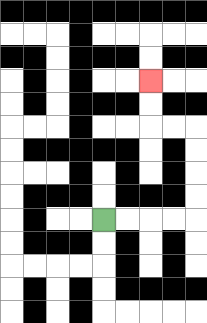{'start': '[4, 9]', 'end': '[6, 3]', 'path_directions': 'R,R,R,R,U,U,U,U,L,L,U,U', 'path_coordinates': '[[4, 9], [5, 9], [6, 9], [7, 9], [8, 9], [8, 8], [8, 7], [8, 6], [8, 5], [7, 5], [6, 5], [6, 4], [6, 3]]'}